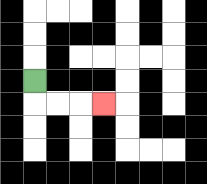{'start': '[1, 3]', 'end': '[4, 4]', 'path_directions': 'D,R,R,R', 'path_coordinates': '[[1, 3], [1, 4], [2, 4], [3, 4], [4, 4]]'}